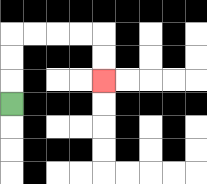{'start': '[0, 4]', 'end': '[4, 3]', 'path_directions': 'U,U,U,R,R,R,R,D,D', 'path_coordinates': '[[0, 4], [0, 3], [0, 2], [0, 1], [1, 1], [2, 1], [3, 1], [4, 1], [4, 2], [4, 3]]'}